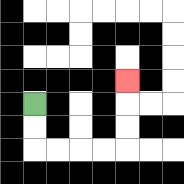{'start': '[1, 4]', 'end': '[5, 3]', 'path_directions': 'D,D,R,R,R,R,U,U,U', 'path_coordinates': '[[1, 4], [1, 5], [1, 6], [2, 6], [3, 6], [4, 6], [5, 6], [5, 5], [5, 4], [5, 3]]'}